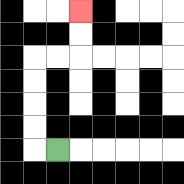{'start': '[2, 6]', 'end': '[3, 0]', 'path_directions': 'L,U,U,U,U,R,R,U,U', 'path_coordinates': '[[2, 6], [1, 6], [1, 5], [1, 4], [1, 3], [1, 2], [2, 2], [3, 2], [3, 1], [3, 0]]'}